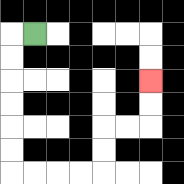{'start': '[1, 1]', 'end': '[6, 3]', 'path_directions': 'L,D,D,D,D,D,D,R,R,R,R,U,U,R,R,U,U', 'path_coordinates': '[[1, 1], [0, 1], [0, 2], [0, 3], [0, 4], [0, 5], [0, 6], [0, 7], [1, 7], [2, 7], [3, 7], [4, 7], [4, 6], [4, 5], [5, 5], [6, 5], [6, 4], [6, 3]]'}